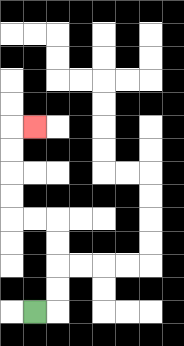{'start': '[1, 13]', 'end': '[1, 5]', 'path_directions': 'R,U,U,U,U,L,L,U,U,U,U,R', 'path_coordinates': '[[1, 13], [2, 13], [2, 12], [2, 11], [2, 10], [2, 9], [1, 9], [0, 9], [0, 8], [0, 7], [0, 6], [0, 5], [1, 5]]'}